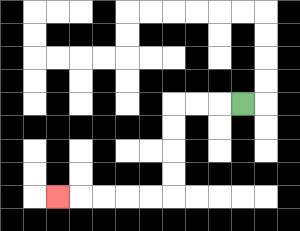{'start': '[10, 4]', 'end': '[2, 8]', 'path_directions': 'L,L,L,D,D,D,D,L,L,L,L,L', 'path_coordinates': '[[10, 4], [9, 4], [8, 4], [7, 4], [7, 5], [7, 6], [7, 7], [7, 8], [6, 8], [5, 8], [4, 8], [3, 8], [2, 8]]'}